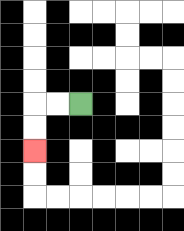{'start': '[3, 4]', 'end': '[1, 6]', 'path_directions': 'L,L,D,D', 'path_coordinates': '[[3, 4], [2, 4], [1, 4], [1, 5], [1, 6]]'}